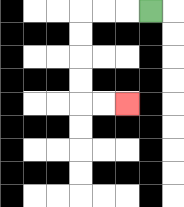{'start': '[6, 0]', 'end': '[5, 4]', 'path_directions': 'L,L,L,D,D,D,D,R,R', 'path_coordinates': '[[6, 0], [5, 0], [4, 0], [3, 0], [3, 1], [3, 2], [3, 3], [3, 4], [4, 4], [5, 4]]'}